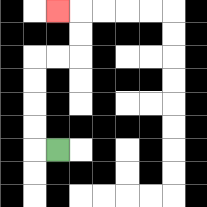{'start': '[2, 6]', 'end': '[2, 0]', 'path_directions': 'L,U,U,U,U,R,R,U,U,L', 'path_coordinates': '[[2, 6], [1, 6], [1, 5], [1, 4], [1, 3], [1, 2], [2, 2], [3, 2], [3, 1], [3, 0], [2, 0]]'}